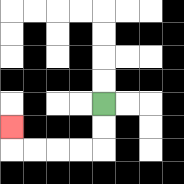{'start': '[4, 4]', 'end': '[0, 5]', 'path_directions': 'D,D,L,L,L,L,U', 'path_coordinates': '[[4, 4], [4, 5], [4, 6], [3, 6], [2, 6], [1, 6], [0, 6], [0, 5]]'}